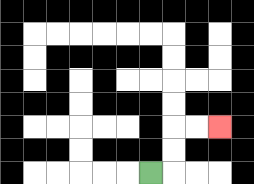{'start': '[6, 7]', 'end': '[9, 5]', 'path_directions': 'R,U,U,R,R', 'path_coordinates': '[[6, 7], [7, 7], [7, 6], [7, 5], [8, 5], [9, 5]]'}